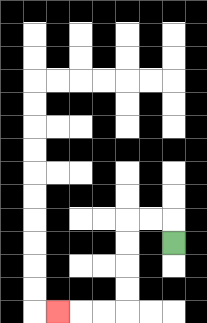{'start': '[7, 10]', 'end': '[2, 13]', 'path_directions': 'U,L,L,D,D,D,D,L,L,L', 'path_coordinates': '[[7, 10], [7, 9], [6, 9], [5, 9], [5, 10], [5, 11], [5, 12], [5, 13], [4, 13], [3, 13], [2, 13]]'}